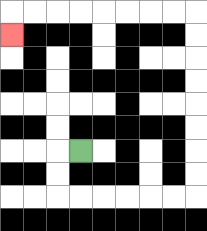{'start': '[3, 6]', 'end': '[0, 1]', 'path_directions': 'L,D,D,R,R,R,R,R,R,U,U,U,U,U,U,U,U,L,L,L,L,L,L,L,L,D', 'path_coordinates': '[[3, 6], [2, 6], [2, 7], [2, 8], [3, 8], [4, 8], [5, 8], [6, 8], [7, 8], [8, 8], [8, 7], [8, 6], [8, 5], [8, 4], [8, 3], [8, 2], [8, 1], [8, 0], [7, 0], [6, 0], [5, 0], [4, 0], [3, 0], [2, 0], [1, 0], [0, 0], [0, 1]]'}